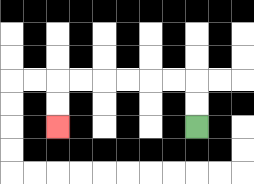{'start': '[8, 5]', 'end': '[2, 5]', 'path_directions': 'U,U,L,L,L,L,L,L,D,D', 'path_coordinates': '[[8, 5], [8, 4], [8, 3], [7, 3], [6, 3], [5, 3], [4, 3], [3, 3], [2, 3], [2, 4], [2, 5]]'}